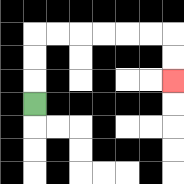{'start': '[1, 4]', 'end': '[7, 3]', 'path_directions': 'U,U,U,R,R,R,R,R,R,D,D', 'path_coordinates': '[[1, 4], [1, 3], [1, 2], [1, 1], [2, 1], [3, 1], [4, 1], [5, 1], [6, 1], [7, 1], [7, 2], [7, 3]]'}